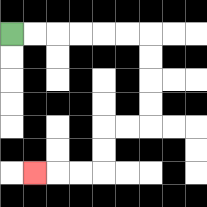{'start': '[0, 1]', 'end': '[1, 7]', 'path_directions': 'R,R,R,R,R,R,D,D,D,D,L,L,D,D,L,L,L', 'path_coordinates': '[[0, 1], [1, 1], [2, 1], [3, 1], [4, 1], [5, 1], [6, 1], [6, 2], [6, 3], [6, 4], [6, 5], [5, 5], [4, 5], [4, 6], [4, 7], [3, 7], [2, 7], [1, 7]]'}